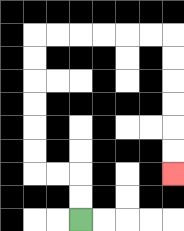{'start': '[3, 9]', 'end': '[7, 7]', 'path_directions': 'U,U,L,L,U,U,U,U,U,U,R,R,R,R,R,R,D,D,D,D,D,D', 'path_coordinates': '[[3, 9], [3, 8], [3, 7], [2, 7], [1, 7], [1, 6], [1, 5], [1, 4], [1, 3], [1, 2], [1, 1], [2, 1], [3, 1], [4, 1], [5, 1], [6, 1], [7, 1], [7, 2], [7, 3], [7, 4], [7, 5], [7, 6], [7, 7]]'}